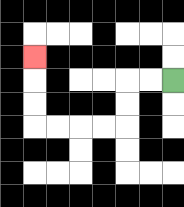{'start': '[7, 3]', 'end': '[1, 2]', 'path_directions': 'L,L,D,D,L,L,L,L,U,U,U', 'path_coordinates': '[[7, 3], [6, 3], [5, 3], [5, 4], [5, 5], [4, 5], [3, 5], [2, 5], [1, 5], [1, 4], [1, 3], [1, 2]]'}